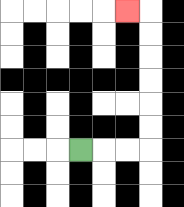{'start': '[3, 6]', 'end': '[5, 0]', 'path_directions': 'R,R,R,U,U,U,U,U,U,L', 'path_coordinates': '[[3, 6], [4, 6], [5, 6], [6, 6], [6, 5], [6, 4], [6, 3], [6, 2], [6, 1], [6, 0], [5, 0]]'}